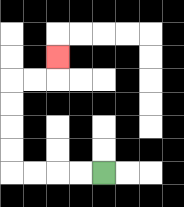{'start': '[4, 7]', 'end': '[2, 2]', 'path_directions': 'L,L,L,L,U,U,U,U,R,R,U', 'path_coordinates': '[[4, 7], [3, 7], [2, 7], [1, 7], [0, 7], [0, 6], [0, 5], [0, 4], [0, 3], [1, 3], [2, 3], [2, 2]]'}